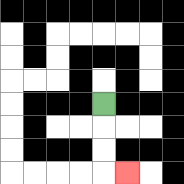{'start': '[4, 4]', 'end': '[5, 7]', 'path_directions': 'D,D,D,R', 'path_coordinates': '[[4, 4], [4, 5], [4, 6], [4, 7], [5, 7]]'}